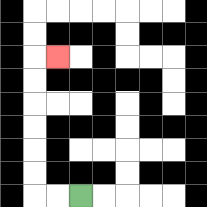{'start': '[3, 8]', 'end': '[2, 2]', 'path_directions': 'L,L,U,U,U,U,U,U,R', 'path_coordinates': '[[3, 8], [2, 8], [1, 8], [1, 7], [1, 6], [1, 5], [1, 4], [1, 3], [1, 2], [2, 2]]'}